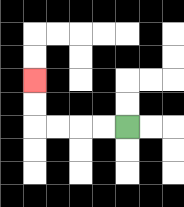{'start': '[5, 5]', 'end': '[1, 3]', 'path_directions': 'L,L,L,L,U,U', 'path_coordinates': '[[5, 5], [4, 5], [3, 5], [2, 5], [1, 5], [1, 4], [1, 3]]'}